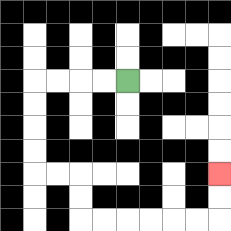{'start': '[5, 3]', 'end': '[9, 7]', 'path_directions': 'L,L,L,L,D,D,D,D,R,R,D,D,R,R,R,R,R,R,U,U', 'path_coordinates': '[[5, 3], [4, 3], [3, 3], [2, 3], [1, 3], [1, 4], [1, 5], [1, 6], [1, 7], [2, 7], [3, 7], [3, 8], [3, 9], [4, 9], [5, 9], [6, 9], [7, 9], [8, 9], [9, 9], [9, 8], [9, 7]]'}